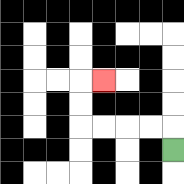{'start': '[7, 6]', 'end': '[4, 3]', 'path_directions': 'U,L,L,L,L,U,U,R', 'path_coordinates': '[[7, 6], [7, 5], [6, 5], [5, 5], [4, 5], [3, 5], [3, 4], [3, 3], [4, 3]]'}